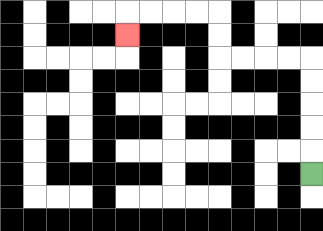{'start': '[13, 7]', 'end': '[5, 1]', 'path_directions': 'U,U,U,U,U,L,L,L,L,U,U,L,L,L,L,D', 'path_coordinates': '[[13, 7], [13, 6], [13, 5], [13, 4], [13, 3], [13, 2], [12, 2], [11, 2], [10, 2], [9, 2], [9, 1], [9, 0], [8, 0], [7, 0], [6, 0], [5, 0], [5, 1]]'}